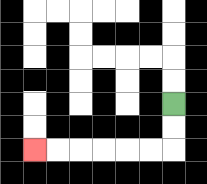{'start': '[7, 4]', 'end': '[1, 6]', 'path_directions': 'D,D,L,L,L,L,L,L', 'path_coordinates': '[[7, 4], [7, 5], [7, 6], [6, 6], [5, 6], [4, 6], [3, 6], [2, 6], [1, 6]]'}